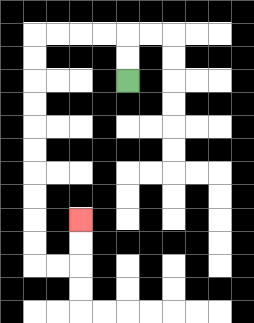{'start': '[5, 3]', 'end': '[3, 9]', 'path_directions': 'U,U,L,L,L,L,D,D,D,D,D,D,D,D,D,D,R,R,U,U', 'path_coordinates': '[[5, 3], [5, 2], [5, 1], [4, 1], [3, 1], [2, 1], [1, 1], [1, 2], [1, 3], [1, 4], [1, 5], [1, 6], [1, 7], [1, 8], [1, 9], [1, 10], [1, 11], [2, 11], [3, 11], [3, 10], [3, 9]]'}